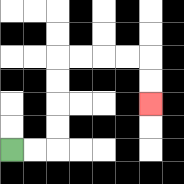{'start': '[0, 6]', 'end': '[6, 4]', 'path_directions': 'R,R,U,U,U,U,R,R,R,R,D,D', 'path_coordinates': '[[0, 6], [1, 6], [2, 6], [2, 5], [2, 4], [2, 3], [2, 2], [3, 2], [4, 2], [5, 2], [6, 2], [6, 3], [6, 4]]'}